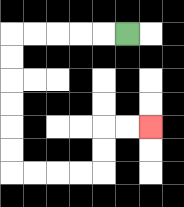{'start': '[5, 1]', 'end': '[6, 5]', 'path_directions': 'L,L,L,L,L,D,D,D,D,D,D,R,R,R,R,U,U,R,R', 'path_coordinates': '[[5, 1], [4, 1], [3, 1], [2, 1], [1, 1], [0, 1], [0, 2], [0, 3], [0, 4], [0, 5], [0, 6], [0, 7], [1, 7], [2, 7], [3, 7], [4, 7], [4, 6], [4, 5], [5, 5], [6, 5]]'}